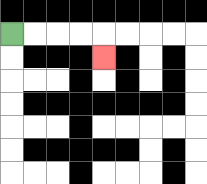{'start': '[0, 1]', 'end': '[4, 2]', 'path_directions': 'R,R,R,R,D', 'path_coordinates': '[[0, 1], [1, 1], [2, 1], [3, 1], [4, 1], [4, 2]]'}